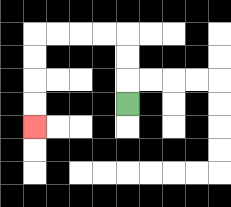{'start': '[5, 4]', 'end': '[1, 5]', 'path_directions': 'U,U,U,L,L,L,L,D,D,D,D', 'path_coordinates': '[[5, 4], [5, 3], [5, 2], [5, 1], [4, 1], [3, 1], [2, 1], [1, 1], [1, 2], [1, 3], [1, 4], [1, 5]]'}